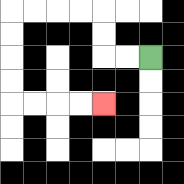{'start': '[6, 2]', 'end': '[4, 4]', 'path_directions': 'L,L,U,U,L,L,L,L,D,D,D,D,R,R,R,R', 'path_coordinates': '[[6, 2], [5, 2], [4, 2], [4, 1], [4, 0], [3, 0], [2, 0], [1, 0], [0, 0], [0, 1], [0, 2], [0, 3], [0, 4], [1, 4], [2, 4], [3, 4], [4, 4]]'}